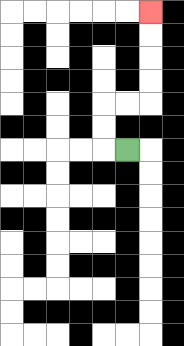{'start': '[5, 6]', 'end': '[6, 0]', 'path_directions': 'L,U,U,R,R,U,U,U,U', 'path_coordinates': '[[5, 6], [4, 6], [4, 5], [4, 4], [5, 4], [6, 4], [6, 3], [6, 2], [6, 1], [6, 0]]'}